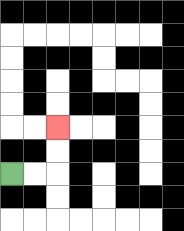{'start': '[0, 7]', 'end': '[2, 5]', 'path_directions': 'R,R,U,U', 'path_coordinates': '[[0, 7], [1, 7], [2, 7], [2, 6], [2, 5]]'}